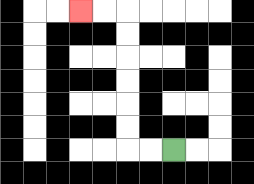{'start': '[7, 6]', 'end': '[3, 0]', 'path_directions': 'L,L,U,U,U,U,U,U,L,L', 'path_coordinates': '[[7, 6], [6, 6], [5, 6], [5, 5], [5, 4], [5, 3], [5, 2], [5, 1], [5, 0], [4, 0], [3, 0]]'}